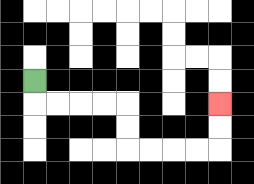{'start': '[1, 3]', 'end': '[9, 4]', 'path_directions': 'D,R,R,R,R,D,D,R,R,R,R,U,U', 'path_coordinates': '[[1, 3], [1, 4], [2, 4], [3, 4], [4, 4], [5, 4], [5, 5], [5, 6], [6, 6], [7, 6], [8, 6], [9, 6], [9, 5], [9, 4]]'}